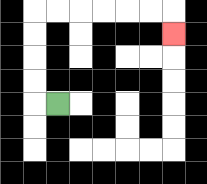{'start': '[2, 4]', 'end': '[7, 1]', 'path_directions': 'L,U,U,U,U,R,R,R,R,R,R,D', 'path_coordinates': '[[2, 4], [1, 4], [1, 3], [1, 2], [1, 1], [1, 0], [2, 0], [3, 0], [4, 0], [5, 0], [6, 0], [7, 0], [7, 1]]'}